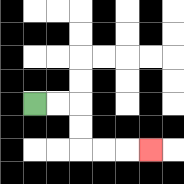{'start': '[1, 4]', 'end': '[6, 6]', 'path_directions': 'R,R,D,D,R,R,R', 'path_coordinates': '[[1, 4], [2, 4], [3, 4], [3, 5], [3, 6], [4, 6], [5, 6], [6, 6]]'}